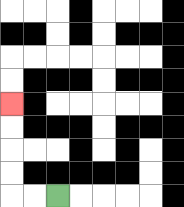{'start': '[2, 8]', 'end': '[0, 4]', 'path_directions': 'L,L,U,U,U,U', 'path_coordinates': '[[2, 8], [1, 8], [0, 8], [0, 7], [0, 6], [0, 5], [0, 4]]'}